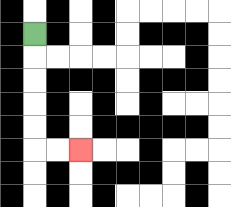{'start': '[1, 1]', 'end': '[3, 6]', 'path_directions': 'D,D,D,D,D,R,R', 'path_coordinates': '[[1, 1], [1, 2], [1, 3], [1, 4], [1, 5], [1, 6], [2, 6], [3, 6]]'}